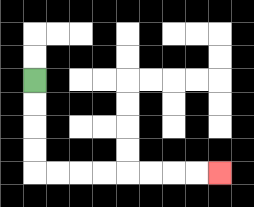{'start': '[1, 3]', 'end': '[9, 7]', 'path_directions': 'D,D,D,D,R,R,R,R,R,R,R,R', 'path_coordinates': '[[1, 3], [1, 4], [1, 5], [1, 6], [1, 7], [2, 7], [3, 7], [4, 7], [5, 7], [6, 7], [7, 7], [8, 7], [9, 7]]'}